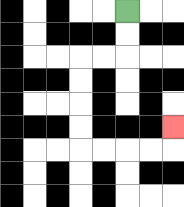{'start': '[5, 0]', 'end': '[7, 5]', 'path_directions': 'D,D,L,L,D,D,D,D,R,R,R,R,U', 'path_coordinates': '[[5, 0], [5, 1], [5, 2], [4, 2], [3, 2], [3, 3], [3, 4], [3, 5], [3, 6], [4, 6], [5, 6], [6, 6], [7, 6], [7, 5]]'}